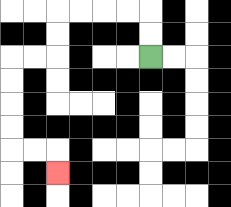{'start': '[6, 2]', 'end': '[2, 7]', 'path_directions': 'U,U,L,L,L,L,D,D,L,L,D,D,D,D,R,R,D', 'path_coordinates': '[[6, 2], [6, 1], [6, 0], [5, 0], [4, 0], [3, 0], [2, 0], [2, 1], [2, 2], [1, 2], [0, 2], [0, 3], [0, 4], [0, 5], [0, 6], [1, 6], [2, 6], [2, 7]]'}